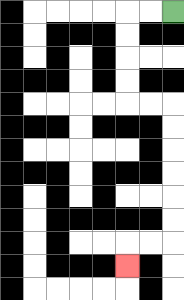{'start': '[7, 0]', 'end': '[5, 11]', 'path_directions': 'L,L,D,D,D,D,R,R,D,D,D,D,D,D,L,L,D', 'path_coordinates': '[[7, 0], [6, 0], [5, 0], [5, 1], [5, 2], [5, 3], [5, 4], [6, 4], [7, 4], [7, 5], [7, 6], [7, 7], [7, 8], [7, 9], [7, 10], [6, 10], [5, 10], [5, 11]]'}